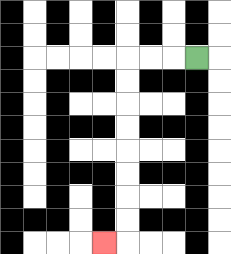{'start': '[8, 2]', 'end': '[4, 10]', 'path_directions': 'L,L,L,D,D,D,D,D,D,D,D,L', 'path_coordinates': '[[8, 2], [7, 2], [6, 2], [5, 2], [5, 3], [5, 4], [5, 5], [5, 6], [5, 7], [5, 8], [5, 9], [5, 10], [4, 10]]'}